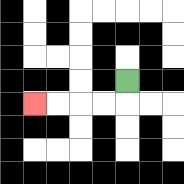{'start': '[5, 3]', 'end': '[1, 4]', 'path_directions': 'D,L,L,L,L', 'path_coordinates': '[[5, 3], [5, 4], [4, 4], [3, 4], [2, 4], [1, 4]]'}